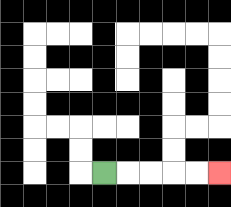{'start': '[4, 7]', 'end': '[9, 7]', 'path_directions': 'R,R,R,R,R', 'path_coordinates': '[[4, 7], [5, 7], [6, 7], [7, 7], [8, 7], [9, 7]]'}